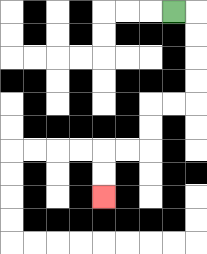{'start': '[7, 0]', 'end': '[4, 8]', 'path_directions': 'R,D,D,D,D,L,L,D,D,L,L,D,D', 'path_coordinates': '[[7, 0], [8, 0], [8, 1], [8, 2], [8, 3], [8, 4], [7, 4], [6, 4], [6, 5], [6, 6], [5, 6], [4, 6], [4, 7], [4, 8]]'}